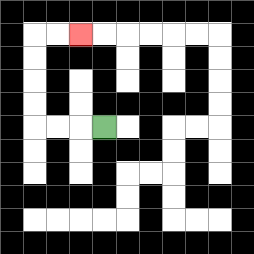{'start': '[4, 5]', 'end': '[3, 1]', 'path_directions': 'L,L,L,U,U,U,U,R,R', 'path_coordinates': '[[4, 5], [3, 5], [2, 5], [1, 5], [1, 4], [1, 3], [1, 2], [1, 1], [2, 1], [3, 1]]'}